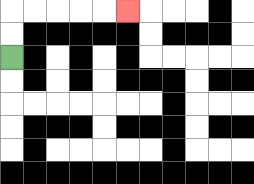{'start': '[0, 2]', 'end': '[5, 0]', 'path_directions': 'U,U,R,R,R,R,R', 'path_coordinates': '[[0, 2], [0, 1], [0, 0], [1, 0], [2, 0], [3, 0], [4, 0], [5, 0]]'}